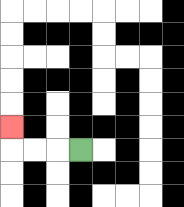{'start': '[3, 6]', 'end': '[0, 5]', 'path_directions': 'L,L,L,U', 'path_coordinates': '[[3, 6], [2, 6], [1, 6], [0, 6], [0, 5]]'}